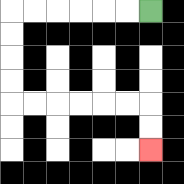{'start': '[6, 0]', 'end': '[6, 6]', 'path_directions': 'L,L,L,L,L,L,D,D,D,D,R,R,R,R,R,R,D,D', 'path_coordinates': '[[6, 0], [5, 0], [4, 0], [3, 0], [2, 0], [1, 0], [0, 0], [0, 1], [0, 2], [0, 3], [0, 4], [1, 4], [2, 4], [3, 4], [4, 4], [5, 4], [6, 4], [6, 5], [6, 6]]'}